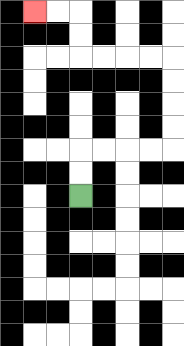{'start': '[3, 8]', 'end': '[1, 0]', 'path_directions': 'U,U,R,R,R,R,U,U,U,U,L,L,L,L,U,U,L,L', 'path_coordinates': '[[3, 8], [3, 7], [3, 6], [4, 6], [5, 6], [6, 6], [7, 6], [7, 5], [7, 4], [7, 3], [7, 2], [6, 2], [5, 2], [4, 2], [3, 2], [3, 1], [3, 0], [2, 0], [1, 0]]'}